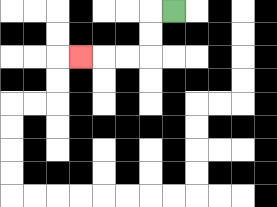{'start': '[7, 0]', 'end': '[3, 2]', 'path_directions': 'L,D,D,L,L,L', 'path_coordinates': '[[7, 0], [6, 0], [6, 1], [6, 2], [5, 2], [4, 2], [3, 2]]'}